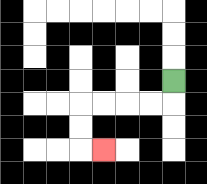{'start': '[7, 3]', 'end': '[4, 6]', 'path_directions': 'D,L,L,L,L,D,D,R', 'path_coordinates': '[[7, 3], [7, 4], [6, 4], [5, 4], [4, 4], [3, 4], [3, 5], [3, 6], [4, 6]]'}